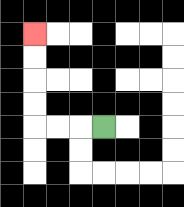{'start': '[4, 5]', 'end': '[1, 1]', 'path_directions': 'L,L,L,U,U,U,U', 'path_coordinates': '[[4, 5], [3, 5], [2, 5], [1, 5], [1, 4], [1, 3], [1, 2], [1, 1]]'}